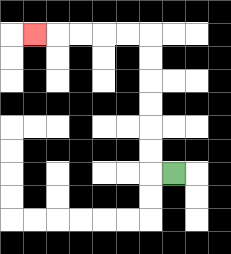{'start': '[7, 7]', 'end': '[1, 1]', 'path_directions': 'L,U,U,U,U,U,U,L,L,L,L,L', 'path_coordinates': '[[7, 7], [6, 7], [6, 6], [6, 5], [6, 4], [6, 3], [6, 2], [6, 1], [5, 1], [4, 1], [3, 1], [2, 1], [1, 1]]'}